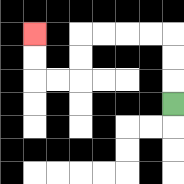{'start': '[7, 4]', 'end': '[1, 1]', 'path_directions': 'U,U,U,L,L,L,L,D,D,L,L,U,U', 'path_coordinates': '[[7, 4], [7, 3], [7, 2], [7, 1], [6, 1], [5, 1], [4, 1], [3, 1], [3, 2], [3, 3], [2, 3], [1, 3], [1, 2], [1, 1]]'}